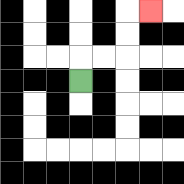{'start': '[3, 3]', 'end': '[6, 0]', 'path_directions': 'U,R,R,U,U,R', 'path_coordinates': '[[3, 3], [3, 2], [4, 2], [5, 2], [5, 1], [5, 0], [6, 0]]'}